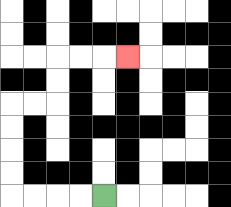{'start': '[4, 8]', 'end': '[5, 2]', 'path_directions': 'L,L,L,L,U,U,U,U,R,R,U,U,R,R,R', 'path_coordinates': '[[4, 8], [3, 8], [2, 8], [1, 8], [0, 8], [0, 7], [0, 6], [0, 5], [0, 4], [1, 4], [2, 4], [2, 3], [2, 2], [3, 2], [4, 2], [5, 2]]'}